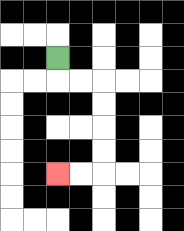{'start': '[2, 2]', 'end': '[2, 7]', 'path_directions': 'D,R,R,D,D,D,D,L,L', 'path_coordinates': '[[2, 2], [2, 3], [3, 3], [4, 3], [4, 4], [4, 5], [4, 6], [4, 7], [3, 7], [2, 7]]'}